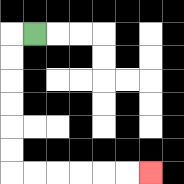{'start': '[1, 1]', 'end': '[6, 7]', 'path_directions': 'L,D,D,D,D,D,D,R,R,R,R,R,R', 'path_coordinates': '[[1, 1], [0, 1], [0, 2], [0, 3], [0, 4], [0, 5], [0, 6], [0, 7], [1, 7], [2, 7], [3, 7], [4, 7], [5, 7], [6, 7]]'}